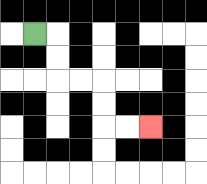{'start': '[1, 1]', 'end': '[6, 5]', 'path_directions': 'R,D,D,R,R,D,D,R,R', 'path_coordinates': '[[1, 1], [2, 1], [2, 2], [2, 3], [3, 3], [4, 3], [4, 4], [4, 5], [5, 5], [6, 5]]'}